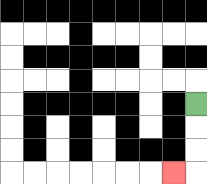{'start': '[8, 4]', 'end': '[7, 7]', 'path_directions': 'D,D,D,L', 'path_coordinates': '[[8, 4], [8, 5], [8, 6], [8, 7], [7, 7]]'}